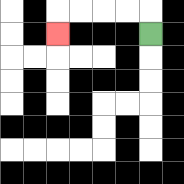{'start': '[6, 1]', 'end': '[2, 1]', 'path_directions': 'U,L,L,L,L,D', 'path_coordinates': '[[6, 1], [6, 0], [5, 0], [4, 0], [3, 0], [2, 0], [2, 1]]'}